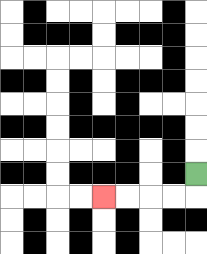{'start': '[8, 7]', 'end': '[4, 8]', 'path_directions': 'D,L,L,L,L', 'path_coordinates': '[[8, 7], [8, 8], [7, 8], [6, 8], [5, 8], [4, 8]]'}